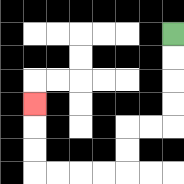{'start': '[7, 1]', 'end': '[1, 4]', 'path_directions': 'D,D,D,D,L,L,D,D,L,L,L,L,U,U,U', 'path_coordinates': '[[7, 1], [7, 2], [7, 3], [7, 4], [7, 5], [6, 5], [5, 5], [5, 6], [5, 7], [4, 7], [3, 7], [2, 7], [1, 7], [1, 6], [1, 5], [1, 4]]'}